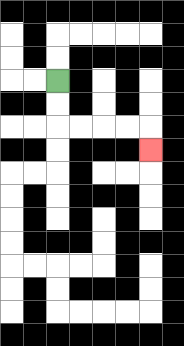{'start': '[2, 3]', 'end': '[6, 6]', 'path_directions': 'D,D,R,R,R,R,D', 'path_coordinates': '[[2, 3], [2, 4], [2, 5], [3, 5], [4, 5], [5, 5], [6, 5], [6, 6]]'}